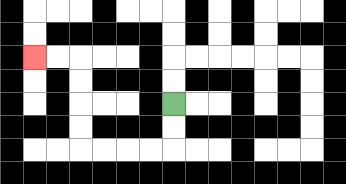{'start': '[7, 4]', 'end': '[1, 2]', 'path_directions': 'D,D,L,L,L,L,U,U,U,U,L,L', 'path_coordinates': '[[7, 4], [7, 5], [7, 6], [6, 6], [5, 6], [4, 6], [3, 6], [3, 5], [3, 4], [3, 3], [3, 2], [2, 2], [1, 2]]'}